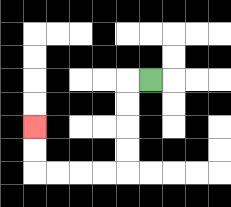{'start': '[6, 3]', 'end': '[1, 5]', 'path_directions': 'L,D,D,D,D,L,L,L,L,U,U', 'path_coordinates': '[[6, 3], [5, 3], [5, 4], [5, 5], [5, 6], [5, 7], [4, 7], [3, 7], [2, 7], [1, 7], [1, 6], [1, 5]]'}